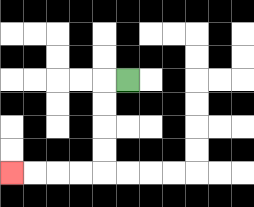{'start': '[5, 3]', 'end': '[0, 7]', 'path_directions': 'L,D,D,D,D,L,L,L,L', 'path_coordinates': '[[5, 3], [4, 3], [4, 4], [4, 5], [4, 6], [4, 7], [3, 7], [2, 7], [1, 7], [0, 7]]'}